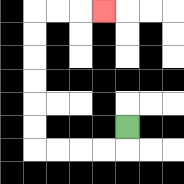{'start': '[5, 5]', 'end': '[4, 0]', 'path_directions': 'D,L,L,L,L,U,U,U,U,U,U,R,R,R', 'path_coordinates': '[[5, 5], [5, 6], [4, 6], [3, 6], [2, 6], [1, 6], [1, 5], [1, 4], [1, 3], [1, 2], [1, 1], [1, 0], [2, 0], [3, 0], [4, 0]]'}